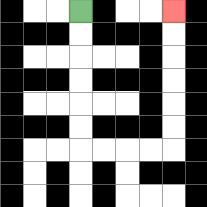{'start': '[3, 0]', 'end': '[7, 0]', 'path_directions': 'D,D,D,D,D,D,R,R,R,R,U,U,U,U,U,U', 'path_coordinates': '[[3, 0], [3, 1], [3, 2], [3, 3], [3, 4], [3, 5], [3, 6], [4, 6], [5, 6], [6, 6], [7, 6], [7, 5], [7, 4], [7, 3], [7, 2], [7, 1], [7, 0]]'}